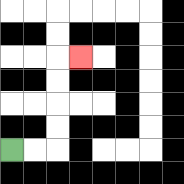{'start': '[0, 6]', 'end': '[3, 2]', 'path_directions': 'R,R,U,U,U,U,R', 'path_coordinates': '[[0, 6], [1, 6], [2, 6], [2, 5], [2, 4], [2, 3], [2, 2], [3, 2]]'}